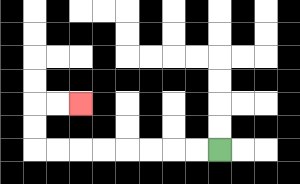{'start': '[9, 6]', 'end': '[3, 4]', 'path_directions': 'L,L,L,L,L,L,L,L,U,U,R,R', 'path_coordinates': '[[9, 6], [8, 6], [7, 6], [6, 6], [5, 6], [4, 6], [3, 6], [2, 6], [1, 6], [1, 5], [1, 4], [2, 4], [3, 4]]'}